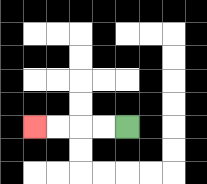{'start': '[5, 5]', 'end': '[1, 5]', 'path_directions': 'L,L,L,L', 'path_coordinates': '[[5, 5], [4, 5], [3, 5], [2, 5], [1, 5]]'}